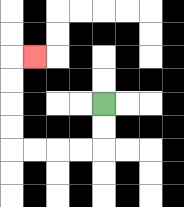{'start': '[4, 4]', 'end': '[1, 2]', 'path_directions': 'D,D,L,L,L,L,U,U,U,U,R', 'path_coordinates': '[[4, 4], [4, 5], [4, 6], [3, 6], [2, 6], [1, 6], [0, 6], [0, 5], [0, 4], [0, 3], [0, 2], [1, 2]]'}